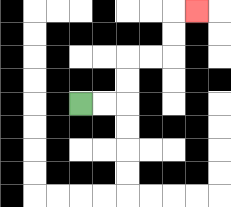{'start': '[3, 4]', 'end': '[8, 0]', 'path_directions': 'R,R,U,U,R,R,U,U,R', 'path_coordinates': '[[3, 4], [4, 4], [5, 4], [5, 3], [5, 2], [6, 2], [7, 2], [7, 1], [7, 0], [8, 0]]'}